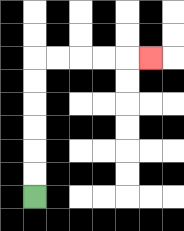{'start': '[1, 8]', 'end': '[6, 2]', 'path_directions': 'U,U,U,U,U,U,R,R,R,R,R', 'path_coordinates': '[[1, 8], [1, 7], [1, 6], [1, 5], [1, 4], [1, 3], [1, 2], [2, 2], [3, 2], [4, 2], [5, 2], [6, 2]]'}